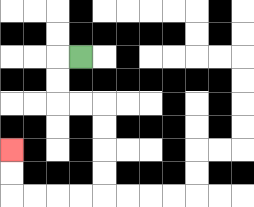{'start': '[3, 2]', 'end': '[0, 6]', 'path_directions': 'L,D,D,R,R,D,D,D,D,L,L,L,L,U,U', 'path_coordinates': '[[3, 2], [2, 2], [2, 3], [2, 4], [3, 4], [4, 4], [4, 5], [4, 6], [4, 7], [4, 8], [3, 8], [2, 8], [1, 8], [0, 8], [0, 7], [0, 6]]'}